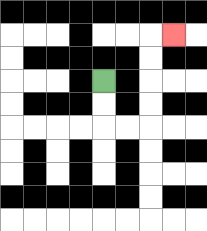{'start': '[4, 3]', 'end': '[7, 1]', 'path_directions': 'D,D,R,R,U,U,U,U,R', 'path_coordinates': '[[4, 3], [4, 4], [4, 5], [5, 5], [6, 5], [6, 4], [6, 3], [6, 2], [6, 1], [7, 1]]'}